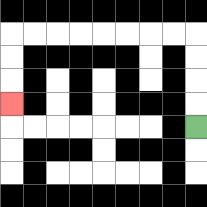{'start': '[8, 5]', 'end': '[0, 4]', 'path_directions': 'U,U,U,U,L,L,L,L,L,L,L,L,D,D,D', 'path_coordinates': '[[8, 5], [8, 4], [8, 3], [8, 2], [8, 1], [7, 1], [6, 1], [5, 1], [4, 1], [3, 1], [2, 1], [1, 1], [0, 1], [0, 2], [0, 3], [0, 4]]'}